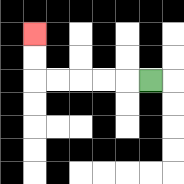{'start': '[6, 3]', 'end': '[1, 1]', 'path_directions': 'L,L,L,L,L,U,U', 'path_coordinates': '[[6, 3], [5, 3], [4, 3], [3, 3], [2, 3], [1, 3], [1, 2], [1, 1]]'}